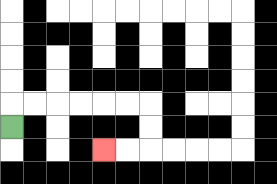{'start': '[0, 5]', 'end': '[4, 6]', 'path_directions': 'U,R,R,R,R,R,R,D,D,L,L', 'path_coordinates': '[[0, 5], [0, 4], [1, 4], [2, 4], [3, 4], [4, 4], [5, 4], [6, 4], [6, 5], [6, 6], [5, 6], [4, 6]]'}